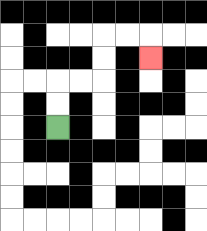{'start': '[2, 5]', 'end': '[6, 2]', 'path_directions': 'U,U,R,R,U,U,R,R,D', 'path_coordinates': '[[2, 5], [2, 4], [2, 3], [3, 3], [4, 3], [4, 2], [4, 1], [5, 1], [6, 1], [6, 2]]'}